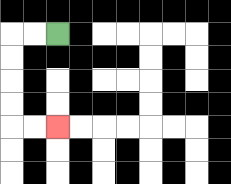{'start': '[2, 1]', 'end': '[2, 5]', 'path_directions': 'L,L,D,D,D,D,R,R', 'path_coordinates': '[[2, 1], [1, 1], [0, 1], [0, 2], [0, 3], [0, 4], [0, 5], [1, 5], [2, 5]]'}